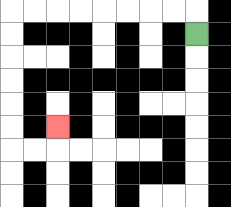{'start': '[8, 1]', 'end': '[2, 5]', 'path_directions': 'U,L,L,L,L,L,L,L,L,D,D,D,D,D,D,R,R,U', 'path_coordinates': '[[8, 1], [8, 0], [7, 0], [6, 0], [5, 0], [4, 0], [3, 0], [2, 0], [1, 0], [0, 0], [0, 1], [0, 2], [0, 3], [0, 4], [0, 5], [0, 6], [1, 6], [2, 6], [2, 5]]'}